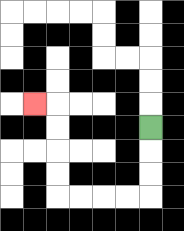{'start': '[6, 5]', 'end': '[1, 4]', 'path_directions': 'D,D,D,L,L,L,L,U,U,U,U,L', 'path_coordinates': '[[6, 5], [6, 6], [6, 7], [6, 8], [5, 8], [4, 8], [3, 8], [2, 8], [2, 7], [2, 6], [2, 5], [2, 4], [1, 4]]'}